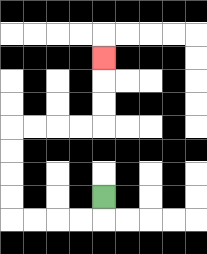{'start': '[4, 8]', 'end': '[4, 2]', 'path_directions': 'D,L,L,L,L,U,U,U,U,R,R,R,R,U,U,U', 'path_coordinates': '[[4, 8], [4, 9], [3, 9], [2, 9], [1, 9], [0, 9], [0, 8], [0, 7], [0, 6], [0, 5], [1, 5], [2, 5], [3, 5], [4, 5], [4, 4], [4, 3], [4, 2]]'}